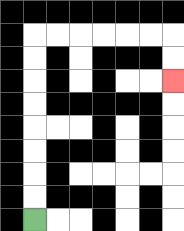{'start': '[1, 9]', 'end': '[7, 3]', 'path_directions': 'U,U,U,U,U,U,U,U,R,R,R,R,R,R,D,D', 'path_coordinates': '[[1, 9], [1, 8], [1, 7], [1, 6], [1, 5], [1, 4], [1, 3], [1, 2], [1, 1], [2, 1], [3, 1], [4, 1], [5, 1], [6, 1], [7, 1], [7, 2], [7, 3]]'}